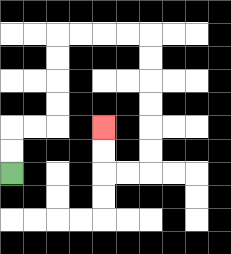{'start': '[0, 7]', 'end': '[4, 5]', 'path_directions': 'U,U,R,R,U,U,U,U,R,R,R,R,D,D,D,D,D,D,L,L,U,U', 'path_coordinates': '[[0, 7], [0, 6], [0, 5], [1, 5], [2, 5], [2, 4], [2, 3], [2, 2], [2, 1], [3, 1], [4, 1], [5, 1], [6, 1], [6, 2], [6, 3], [6, 4], [6, 5], [6, 6], [6, 7], [5, 7], [4, 7], [4, 6], [4, 5]]'}